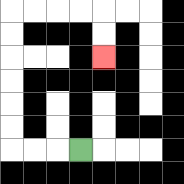{'start': '[3, 6]', 'end': '[4, 2]', 'path_directions': 'L,L,L,U,U,U,U,U,U,R,R,R,R,D,D', 'path_coordinates': '[[3, 6], [2, 6], [1, 6], [0, 6], [0, 5], [0, 4], [0, 3], [0, 2], [0, 1], [0, 0], [1, 0], [2, 0], [3, 0], [4, 0], [4, 1], [4, 2]]'}